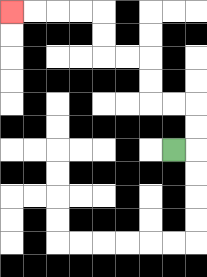{'start': '[7, 6]', 'end': '[0, 0]', 'path_directions': 'R,U,U,L,L,U,U,L,L,U,U,L,L,L,L', 'path_coordinates': '[[7, 6], [8, 6], [8, 5], [8, 4], [7, 4], [6, 4], [6, 3], [6, 2], [5, 2], [4, 2], [4, 1], [4, 0], [3, 0], [2, 0], [1, 0], [0, 0]]'}